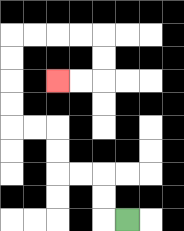{'start': '[5, 9]', 'end': '[2, 3]', 'path_directions': 'L,U,U,L,L,U,U,L,L,U,U,U,U,R,R,R,R,D,D,L,L', 'path_coordinates': '[[5, 9], [4, 9], [4, 8], [4, 7], [3, 7], [2, 7], [2, 6], [2, 5], [1, 5], [0, 5], [0, 4], [0, 3], [0, 2], [0, 1], [1, 1], [2, 1], [3, 1], [4, 1], [4, 2], [4, 3], [3, 3], [2, 3]]'}